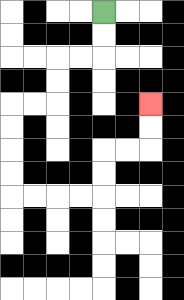{'start': '[4, 0]', 'end': '[6, 4]', 'path_directions': 'D,D,L,L,D,D,L,L,D,D,D,D,R,R,R,R,U,U,R,R,U,U', 'path_coordinates': '[[4, 0], [4, 1], [4, 2], [3, 2], [2, 2], [2, 3], [2, 4], [1, 4], [0, 4], [0, 5], [0, 6], [0, 7], [0, 8], [1, 8], [2, 8], [3, 8], [4, 8], [4, 7], [4, 6], [5, 6], [6, 6], [6, 5], [6, 4]]'}